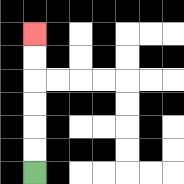{'start': '[1, 7]', 'end': '[1, 1]', 'path_directions': 'U,U,U,U,U,U', 'path_coordinates': '[[1, 7], [1, 6], [1, 5], [1, 4], [1, 3], [1, 2], [1, 1]]'}